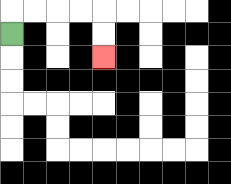{'start': '[0, 1]', 'end': '[4, 2]', 'path_directions': 'U,R,R,R,R,D,D', 'path_coordinates': '[[0, 1], [0, 0], [1, 0], [2, 0], [3, 0], [4, 0], [4, 1], [4, 2]]'}